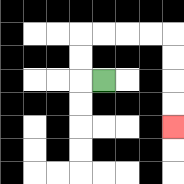{'start': '[4, 3]', 'end': '[7, 5]', 'path_directions': 'L,U,U,R,R,R,R,D,D,D,D', 'path_coordinates': '[[4, 3], [3, 3], [3, 2], [3, 1], [4, 1], [5, 1], [6, 1], [7, 1], [7, 2], [7, 3], [7, 4], [7, 5]]'}